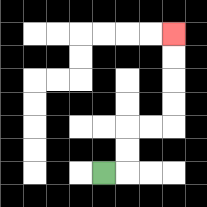{'start': '[4, 7]', 'end': '[7, 1]', 'path_directions': 'R,U,U,R,R,U,U,U,U', 'path_coordinates': '[[4, 7], [5, 7], [5, 6], [5, 5], [6, 5], [7, 5], [7, 4], [7, 3], [7, 2], [7, 1]]'}